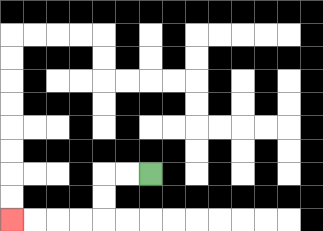{'start': '[6, 7]', 'end': '[0, 9]', 'path_directions': 'L,L,D,D,L,L,L,L', 'path_coordinates': '[[6, 7], [5, 7], [4, 7], [4, 8], [4, 9], [3, 9], [2, 9], [1, 9], [0, 9]]'}